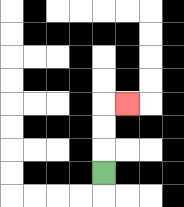{'start': '[4, 7]', 'end': '[5, 4]', 'path_directions': 'U,U,U,R', 'path_coordinates': '[[4, 7], [4, 6], [4, 5], [4, 4], [5, 4]]'}